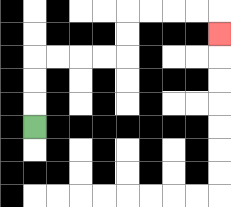{'start': '[1, 5]', 'end': '[9, 1]', 'path_directions': 'U,U,U,R,R,R,R,U,U,R,R,R,R,D', 'path_coordinates': '[[1, 5], [1, 4], [1, 3], [1, 2], [2, 2], [3, 2], [4, 2], [5, 2], [5, 1], [5, 0], [6, 0], [7, 0], [8, 0], [9, 0], [9, 1]]'}